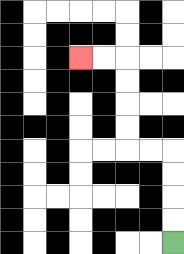{'start': '[7, 10]', 'end': '[3, 2]', 'path_directions': 'U,U,U,U,L,L,U,U,U,U,L,L', 'path_coordinates': '[[7, 10], [7, 9], [7, 8], [7, 7], [7, 6], [6, 6], [5, 6], [5, 5], [5, 4], [5, 3], [5, 2], [4, 2], [3, 2]]'}